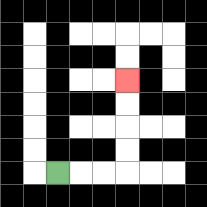{'start': '[2, 7]', 'end': '[5, 3]', 'path_directions': 'R,R,R,U,U,U,U', 'path_coordinates': '[[2, 7], [3, 7], [4, 7], [5, 7], [5, 6], [5, 5], [5, 4], [5, 3]]'}